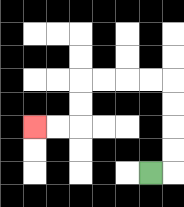{'start': '[6, 7]', 'end': '[1, 5]', 'path_directions': 'R,U,U,U,U,L,L,L,L,D,D,L,L', 'path_coordinates': '[[6, 7], [7, 7], [7, 6], [7, 5], [7, 4], [7, 3], [6, 3], [5, 3], [4, 3], [3, 3], [3, 4], [3, 5], [2, 5], [1, 5]]'}